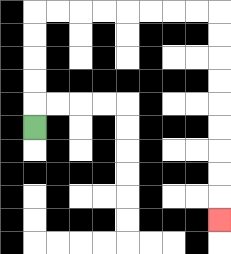{'start': '[1, 5]', 'end': '[9, 9]', 'path_directions': 'U,U,U,U,U,R,R,R,R,R,R,R,R,D,D,D,D,D,D,D,D,D', 'path_coordinates': '[[1, 5], [1, 4], [1, 3], [1, 2], [1, 1], [1, 0], [2, 0], [3, 0], [4, 0], [5, 0], [6, 0], [7, 0], [8, 0], [9, 0], [9, 1], [9, 2], [9, 3], [9, 4], [9, 5], [9, 6], [9, 7], [9, 8], [9, 9]]'}